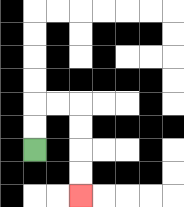{'start': '[1, 6]', 'end': '[3, 8]', 'path_directions': 'U,U,R,R,D,D,D,D', 'path_coordinates': '[[1, 6], [1, 5], [1, 4], [2, 4], [3, 4], [3, 5], [3, 6], [3, 7], [3, 8]]'}